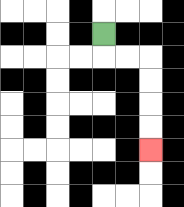{'start': '[4, 1]', 'end': '[6, 6]', 'path_directions': 'D,R,R,D,D,D,D', 'path_coordinates': '[[4, 1], [4, 2], [5, 2], [6, 2], [6, 3], [6, 4], [6, 5], [6, 6]]'}